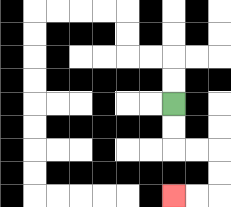{'start': '[7, 4]', 'end': '[7, 8]', 'path_directions': 'D,D,R,R,D,D,L,L', 'path_coordinates': '[[7, 4], [7, 5], [7, 6], [8, 6], [9, 6], [9, 7], [9, 8], [8, 8], [7, 8]]'}